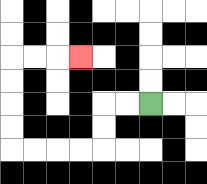{'start': '[6, 4]', 'end': '[3, 2]', 'path_directions': 'L,L,D,D,L,L,L,L,U,U,U,U,R,R,R', 'path_coordinates': '[[6, 4], [5, 4], [4, 4], [4, 5], [4, 6], [3, 6], [2, 6], [1, 6], [0, 6], [0, 5], [0, 4], [0, 3], [0, 2], [1, 2], [2, 2], [3, 2]]'}